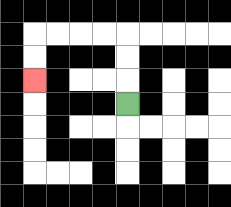{'start': '[5, 4]', 'end': '[1, 3]', 'path_directions': 'U,U,U,L,L,L,L,D,D', 'path_coordinates': '[[5, 4], [5, 3], [5, 2], [5, 1], [4, 1], [3, 1], [2, 1], [1, 1], [1, 2], [1, 3]]'}